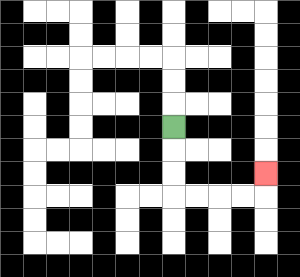{'start': '[7, 5]', 'end': '[11, 7]', 'path_directions': 'D,D,D,R,R,R,R,U', 'path_coordinates': '[[7, 5], [7, 6], [7, 7], [7, 8], [8, 8], [9, 8], [10, 8], [11, 8], [11, 7]]'}